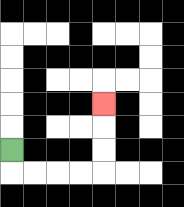{'start': '[0, 6]', 'end': '[4, 4]', 'path_directions': 'D,R,R,R,R,U,U,U', 'path_coordinates': '[[0, 6], [0, 7], [1, 7], [2, 7], [3, 7], [4, 7], [4, 6], [4, 5], [4, 4]]'}